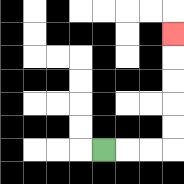{'start': '[4, 6]', 'end': '[7, 1]', 'path_directions': 'R,R,R,U,U,U,U,U', 'path_coordinates': '[[4, 6], [5, 6], [6, 6], [7, 6], [7, 5], [7, 4], [7, 3], [7, 2], [7, 1]]'}